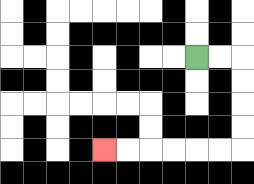{'start': '[8, 2]', 'end': '[4, 6]', 'path_directions': 'R,R,D,D,D,D,L,L,L,L,L,L', 'path_coordinates': '[[8, 2], [9, 2], [10, 2], [10, 3], [10, 4], [10, 5], [10, 6], [9, 6], [8, 6], [7, 6], [6, 6], [5, 6], [4, 6]]'}